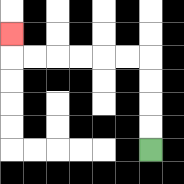{'start': '[6, 6]', 'end': '[0, 1]', 'path_directions': 'U,U,U,U,L,L,L,L,L,L,U', 'path_coordinates': '[[6, 6], [6, 5], [6, 4], [6, 3], [6, 2], [5, 2], [4, 2], [3, 2], [2, 2], [1, 2], [0, 2], [0, 1]]'}